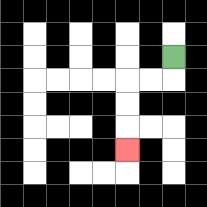{'start': '[7, 2]', 'end': '[5, 6]', 'path_directions': 'D,L,L,D,D,D', 'path_coordinates': '[[7, 2], [7, 3], [6, 3], [5, 3], [5, 4], [5, 5], [5, 6]]'}